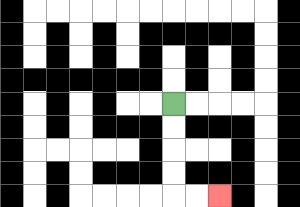{'start': '[7, 4]', 'end': '[9, 8]', 'path_directions': 'D,D,D,D,R,R', 'path_coordinates': '[[7, 4], [7, 5], [7, 6], [7, 7], [7, 8], [8, 8], [9, 8]]'}